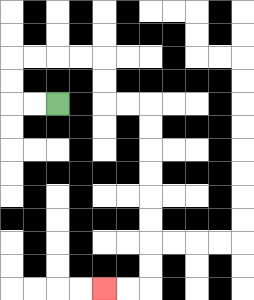{'start': '[2, 4]', 'end': '[4, 12]', 'path_directions': 'L,L,U,U,R,R,R,R,D,D,R,R,D,D,D,D,D,D,D,D,L,L', 'path_coordinates': '[[2, 4], [1, 4], [0, 4], [0, 3], [0, 2], [1, 2], [2, 2], [3, 2], [4, 2], [4, 3], [4, 4], [5, 4], [6, 4], [6, 5], [6, 6], [6, 7], [6, 8], [6, 9], [6, 10], [6, 11], [6, 12], [5, 12], [4, 12]]'}